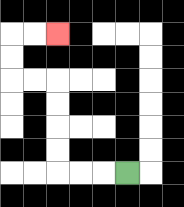{'start': '[5, 7]', 'end': '[2, 1]', 'path_directions': 'L,L,L,U,U,U,U,L,L,U,U,R,R', 'path_coordinates': '[[5, 7], [4, 7], [3, 7], [2, 7], [2, 6], [2, 5], [2, 4], [2, 3], [1, 3], [0, 3], [0, 2], [0, 1], [1, 1], [2, 1]]'}